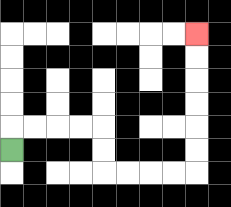{'start': '[0, 6]', 'end': '[8, 1]', 'path_directions': 'U,R,R,R,R,D,D,R,R,R,R,U,U,U,U,U,U', 'path_coordinates': '[[0, 6], [0, 5], [1, 5], [2, 5], [3, 5], [4, 5], [4, 6], [4, 7], [5, 7], [6, 7], [7, 7], [8, 7], [8, 6], [8, 5], [8, 4], [8, 3], [8, 2], [8, 1]]'}